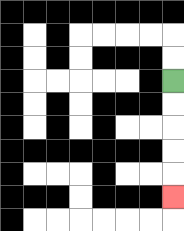{'start': '[7, 3]', 'end': '[7, 8]', 'path_directions': 'D,D,D,D,D', 'path_coordinates': '[[7, 3], [7, 4], [7, 5], [7, 6], [7, 7], [7, 8]]'}